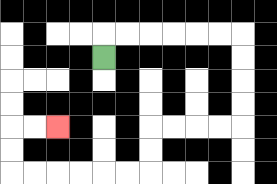{'start': '[4, 2]', 'end': '[2, 5]', 'path_directions': 'U,R,R,R,R,R,R,D,D,D,D,L,L,L,L,D,D,L,L,L,L,L,L,U,U,R,R', 'path_coordinates': '[[4, 2], [4, 1], [5, 1], [6, 1], [7, 1], [8, 1], [9, 1], [10, 1], [10, 2], [10, 3], [10, 4], [10, 5], [9, 5], [8, 5], [7, 5], [6, 5], [6, 6], [6, 7], [5, 7], [4, 7], [3, 7], [2, 7], [1, 7], [0, 7], [0, 6], [0, 5], [1, 5], [2, 5]]'}